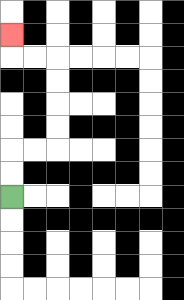{'start': '[0, 8]', 'end': '[0, 1]', 'path_directions': 'U,U,R,R,U,U,U,U,L,L,U', 'path_coordinates': '[[0, 8], [0, 7], [0, 6], [1, 6], [2, 6], [2, 5], [2, 4], [2, 3], [2, 2], [1, 2], [0, 2], [0, 1]]'}